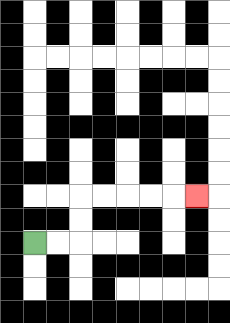{'start': '[1, 10]', 'end': '[8, 8]', 'path_directions': 'R,R,U,U,R,R,R,R,R', 'path_coordinates': '[[1, 10], [2, 10], [3, 10], [3, 9], [3, 8], [4, 8], [5, 8], [6, 8], [7, 8], [8, 8]]'}